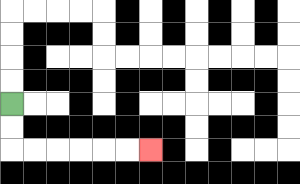{'start': '[0, 4]', 'end': '[6, 6]', 'path_directions': 'D,D,R,R,R,R,R,R', 'path_coordinates': '[[0, 4], [0, 5], [0, 6], [1, 6], [2, 6], [3, 6], [4, 6], [5, 6], [6, 6]]'}